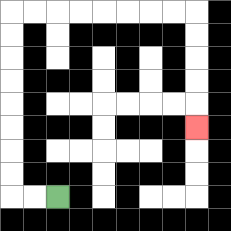{'start': '[2, 8]', 'end': '[8, 5]', 'path_directions': 'L,L,U,U,U,U,U,U,U,U,R,R,R,R,R,R,R,R,D,D,D,D,D', 'path_coordinates': '[[2, 8], [1, 8], [0, 8], [0, 7], [0, 6], [0, 5], [0, 4], [0, 3], [0, 2], [0, 1], [0, 0], [1, 0], [2, 0], [3, 0], [4, 0], [5, 0], [6, 0], [7, 0], [8, 0], [8, 1], [8, 2], [8, 3], [8, 4], [8, 5]]'}